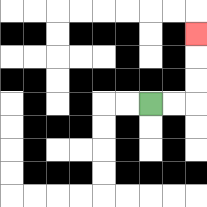{'start': '[6, 4]', 'end': '[8, 1]', 'path_directions': 'R,R,U,U,U', 'path_coordinates': '[[6, 4], [7, 4], [8, 4], [8, 3], [8, 2], [8, 1]]'}